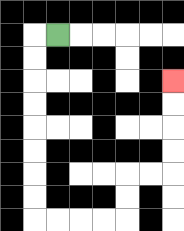{'start': '[2, 1]', 'end': '[7, 3]', 'path_directions': 'L,D,D,D,D,D,D,D,D,R,R,R,R,U,U,R,R,U,U,U,U', 'path_coordinates': '[[2, 1], [1, 1], [1, 2], [1, 3], [1, 4], [1, 5], [1, 6], [1, 7], [1, 8], [1, 9], [2, 9], [3, 9], [4, 9], [5, 9], [5, 8], [5, 7], [6, 7], [7, 7], [7, 6], [7, 5], [7, 4], [7, 3]]'}